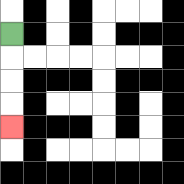{'start': '[0, 1]', 'end': '[0, 5]', 'path_directions': 'D,D,D,D', 'path_coordinates': '[[0, 1], [0, 2], [0, 3], [0, 4], [0, 5]]'}